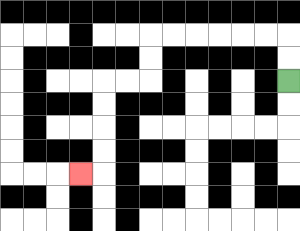{'start': '[12, 3]', 'end': '[3, 7]', 'path_directions': 'U,U,L,L,L,L,L,L,D,D,L,L,D,D,D,D,L', 'path_coordinates': '[[12, 3], [12, 2], [12, 1], [11, 1], [10, 1], [9, 1], [8, 1], [7, 1], [6, 1], [6, 2], [6, 3], [5, 3], [4, 3], [4, 4], [4, 5], [4, 6], [4, 7], [3, 7]]'}